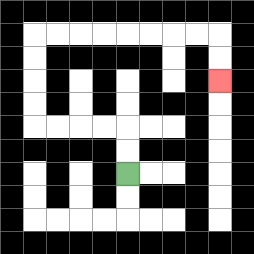{'start': '[5, 7]', 'end': '[9, 3]', 'path_directions': 'U,U,L,L,L,L,U,U,U,U,R,R,R,R,R,R,R,R,D,D', 'path_coordinates': '[[5, 7], [5, 6], [5, 5], [4, 5], [3, 5], [2, 5], [1, 5], [1, 4], [1, 3], [1, 2], [1, 1], [2, 1], [3, 1], [4, 1], [5, 1], [6, 1], [7, 1], [8, 1], [9, 1], [9, 2], [9, 3]]'}